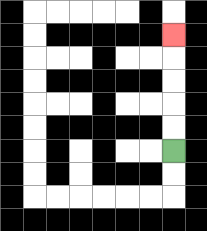{'start': '[7, 6]', 'end': '[7, 1]', 'path_directions': 'U,U,U,U,U', 'path_coordinates': '[[7, 6], [7, 5], [7, 4], [7, 3], [7, 2], [7, 1]]'}